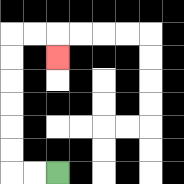{'start': '[2, 7]', 'end': '[2, 2]', 'path_directions': 'L,L,U,U,U,U,U,U,R,R,D', 'path_coordinates': '[[2, 7], [1, 7], [0, 7], [0, 6], [0, 5], [0, 4], [0, 3], [0, 2], [0, 1], [1, 1], [2, 1], [2, 2]]'}